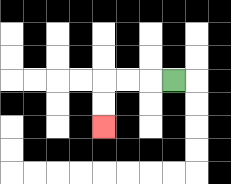{'start': '[7, 3]', 'end': '[4, 5]', 'path_directions': 'L,L,L,D,D', 'path_coordinates': '[[7, 3], [6, 3], [5, 3], [4, 3], [4, 4], [4, 5]]'}